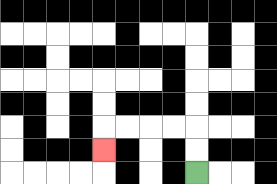{'start': '[8, 7]', 'end': '[4, 6]', 'path_directions': 'U,U,L,L,L,L,D', 'path_coordinates': '[[8, 7], [8, 6], [8, 5], [7, 5], [6, 5], [5, 5], [4, 5], [4, 6]]'}